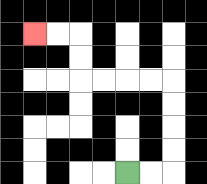{'start': '[5, 7]', 'end': '[1, 1]', 'path_directions': 'R,R,U,U,U,U,L,L,L,L,U,U,L,L', 'path_coordinates': '[[5, 7], [6, 7], [7, 7], [7, 6], [7, 5], [7, 4], [7, 3], [6, 3], [5, 3], [4, 3], [3, 3], [3, 2], [3, 1], [2, 1], [1, 1]]'}